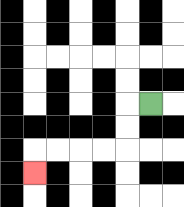{'start': '[6, 4]', 'end': '[1, 7]', 'path_directions': 'L,D,D,L,L,L,L,D', 'path_coordinates': '[[6, 4], [5, 4], [5, 5], [5, 6], [4, 6], [3, 6], [2, 6], [1, 6], [1, 7]]'}